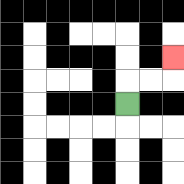{'start': '[5, 4]', 'end': '[7, 2]', 'path_directions': 'U,R,R,U', 'path_coordinates': '[[5, 4], [5, 3], [6, 3], [7, 3], [7, 2]]'}